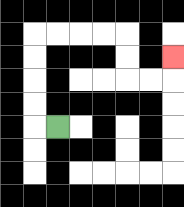{'start': '[2, 5]', 'end': '[7, 2]', 'path_directions': 'L,U,U,U,U,R,R,R,R,D,D,R,R,U', 'path_coordinates': '[[2, 5], [1, 5], [1, 4], [1, 3], [1, 2], [1, 1], [2, 1], [3, 1], [4, 1], [5, 1], [5, 2], [5, 3], [6, 3], [7, 3], [7, 2]]'}